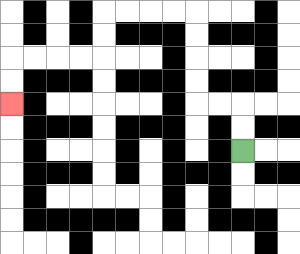{'start': '[10, 6]', 'end': '[0, 4]', 'path_directions': 'U,U,L,L,U,U,U,U,L,L,L,L,D,D,L,L,L,L,D,D', 'path_coordinates': '[[10, 6], [10, 5], [10, 4], [9, 4], [8, 4], [8, 3], [8, 2], [8, 1], [8, 0], [7, 0], [6, 0], [5, 0], [4, 0], [4, 1], [4, 2], [3, 2], [2, 2], [1, 2], [0, 2], [0, 3], [0, 4]]'}